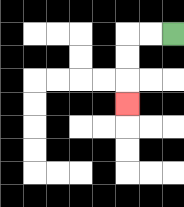{'start': '[7, 1]', 'end': '[5, 4]', 'path_directions': 'L,L,D,D,D', 'path_coordinates': '[[7, 1], [6, 1], [5, 1], [5, 2], [5, 3], [5, 4]]'}